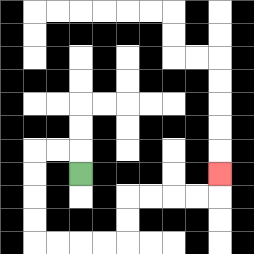{'start': '[3, 7]', 'end': '[9, 7]', 'path_directions': 'U,L,L,D,D,D,D,R,R,R,R,U,U,R,R,R,R,U', 'path_coordinates': '[[3, 7], [3, 6], [2, 6], [1, 6], [1, 7], [1, 8], [1, 9], [1, 10], [2, 10], [3, 10], [4, 10], [5, 10], [5, 9], [5, 8], [6, 8], [7, 8], [8, 8], [9, 8], [9, 7]]'}